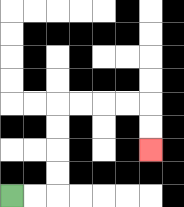{'start': '[0, 8]', 'end': '[6, 6]', 'path_directions': 'R,R,U,U,U,U,R,R,R,R,D,D', 'path_coordinates': '[[0, 8], [1, 8], [2, 8], [2, 7], [2, 6], [2, 5], [2, 4], [3, 4], [4, 4], [5, 4], [6, 4], [6, 5], [6, 6]]'}